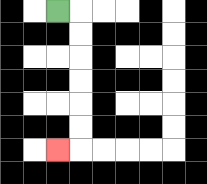{'start': '[2, 0]', 'end': '[2, 6]', 'path_directions': 'R,D,D,D,D,D,D,L', 'path_coordinates': '[[2, 0], [3, 0], [3, 1], [3, 2], [3, 3], [3, 4], [3, 5], [3, 6], [2, 6]]'}